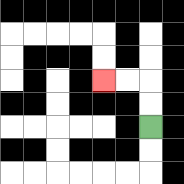{'start': '[6, 5]', 'end': '[4, 3]', 'path_directions': 'U,U,L,L', 'path_coordinates': '[[6, 5], [6, 4], [6, 3], [5, 3], [4, 3]]'}